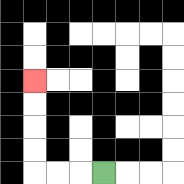{'start': '[4, 7]', 'end': '[1, 3]', 'path_directions': 'L,L,L,U,U,U,U', 'path_coordinates': '[[4, 7], [3, 7], [2, 7], [1, 7], [1, 6], [1, 5], [1, 4], [1, 3]]'}